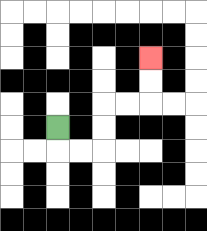{'start': '[2, 5]', 'end': '[6, 2]', 'path_directions': 'D,R,R,U,U,R,R,U,U', 'path_coordinates': '[[2, 5], [2, 6], [3, 6], [4, 6], [4, 5], [4, 4], [5, 4], [6, 4], [6, 3], [6, 2]]'}